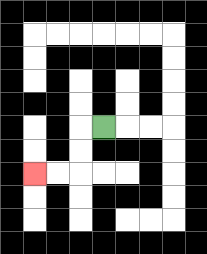{'start': '[4, 5]', 'end': '[1, 7]', 'path_directions': 'L,D,D,L,L', 'path_coordinates': '[[4, 5], [3, 5], [3, 6], [3, 7], [2, 7], [1, 7]]'}